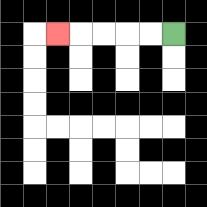{'start': '[7, 1]', 'end': '[2, 1]', 'path_directions': 'L,L,L,L,L', 'path_coordinates': '[[7, 1], [6, 1], [5, 1], [4, 1], [3, 1], [2, 1]]'}